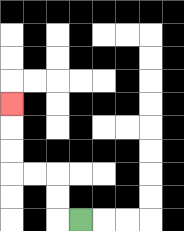{'start': '[3, 9]', 'end': '[0, 4]', 'path_directions': 'L,U,U,L,L,U,U,U', 'path_coordinates': '[[3, 9], [2, 9], [2, 8], [2, 7], [1, 7], [0, 7], [0, 6], [0, 5], [0, 4]]'}